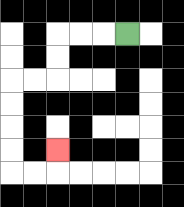{'start': '[5, 1]', 'end': '[2, 6]', 'path_directions': 'L,L,L,D,D,L,L,D,D,D,D,R,R,U', 'path_coordinates': '[[5, 1], [4, 1], [3, 1], [2, 1], [2, 2], [2, 3], [1, 3], [0, 3], [0, 4], [0, 5], [0, 6], [0, 7], [1, 7], [2, 7], [2, 6]]'}